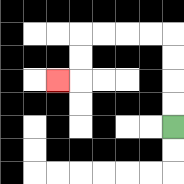{'start': '[7, 5]', 'end': '[2, 3]', 'path_directions': 'U,U,U,U,L,L,L,L,D,D,L', 'path_coordinates': '[[7, 5], [7, 4], [7, 3], [7, 2], [7, 1], [6, 1], [5, 1], [4, 1], [3, 1], [3, 2], [3, 3], [2, 3]]'}